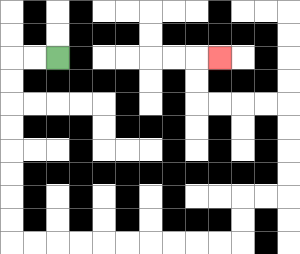{'start': '[2, 2]', 'end': '[9, 2]', 'path_directions': 'L,L,D,D,D,D,D,D,D,D,R,R,R,R,R,R,R,R,R,R,U,U,R,R,U,U,U,U,L,L,L,L,U,U,R', 'path_coordinates': '[[2, 2], [1, 2], [0, 2], [0, 3], [0, 4], [0, 5], [0, 6], [0, 7], [0, 8], [0, 9], [0, 10], [1, 10], [2, 10], [3, 10], [4, 10], [5, 10], [6, 10], [7, 10], [8, 10], [9, 10], [10, 10], [10, 9], [10, 8], [11, 8], [12, 8], [12, 7], [12, 6], [12, 5], [12, 4], [11, 4], [10, 4], [9, 4], [8, 4], [8, 3], [8, 2], [9, 2]]'}